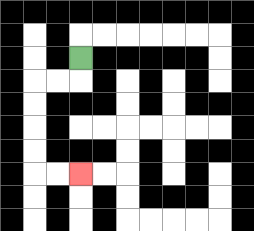{'start': '[3, 2]', 'end': '[3, 7]', 'path_directions': 'D,L,L,D,D,D,D,R,R', 'path_coordinates': '[[3, 2], [3, 3], [2, 3], [1, 3], [1, 4], [1, 5], [1, 6], [1, 7], [2, 7], [3, 7]]'}